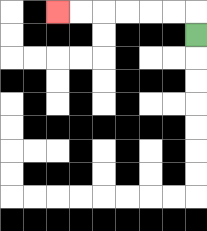{'start': '[8, 1]', 'end': '[2, 0]', 'path_directions': 'U,L,L,L,L,L,L', 'path_coordinates': '[[8, 1], [8, 0], [7, 0], [6, 0], [5, 0], [4, 0], [3, 0], [2, 0]]'}